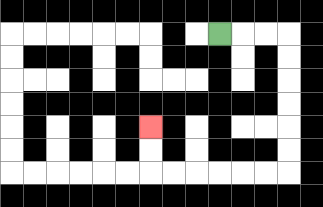{'start': '[9, 1]', 'end': '[6, 5]', 'path_directions': 'R,R,R,D,D,D,D,D,D,L,L,L,L,L,L,U,U', 'path_coordinates': '[[9, 1], [10, 1], [11, 1], [12, 1], [12, 2], [12, 3], [12, 4], [12, 5], [12, 6], [12, 7], [11, 7], [10, 7], [9, 7], [8, 7], [7, 7], [6, 7], [6, 6], [6, 5]]'}